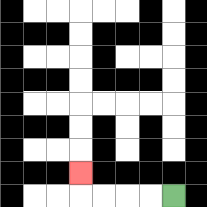{'start': '[7, 8]', 'end': '[3, 7]', 'path_directions': 'L,L,L,L,U', 'path_coordinates': '[[7, 8], [6, 8], [5, 8], [4, 8], [3, 8], [3, 7]]'}